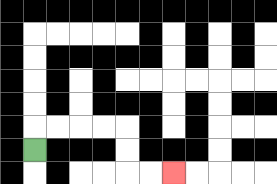{'start': '[1, 6]', 'end': '[7, 7]', 'path_directions': 'U,R,R,R,R,D,D,R,R', 'path_coordinates': '[[1, 6], [1, 5], [2, 5], [3, 5], [4, 5], [5, 5], [5, 6], [5, 7], [6, 7], [7, 7]]'}